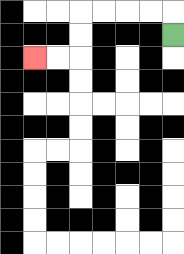{'start': '[7, 1]', 'end': '[1, 2]', 'path_directions': 'U,L,L,L,L,D,D,L,L', 'path_coordinates': '[[7, 1], [7, 0], [6, 0], [5, 0], [4, 0], [3, 0], [3, 1], [3, 2], [2, 2], [1, 2]]'}